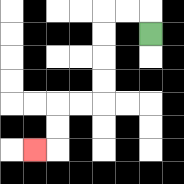{'start': '[6, 1]', 'end': '[1, 6]', 'path_directions': 'U,L,L,D,D,D,D,L,L,D,D,L', 'path_coordinates': '[[6, 1], [6, 0], [5, 0], [4, 0], [4, 1], [4, 2], [4, 3], [4, 4], [3, 4], [2, 4], [2, 5], [2, 6], [1, 6]]'}